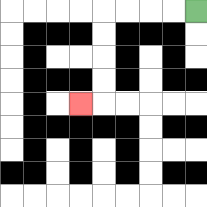{'start': '[8, 0]', 'end': '[3, 4]', 'path_directions': 'L,L,L,L,D,D,D,D,L', 'path_coordinates': '[[8, 0], [7, 0], [6, 0], [5, 0], [4, 0], [4, 1], [4, 2], [4, 3], [4, 4], [3, 4]]'}